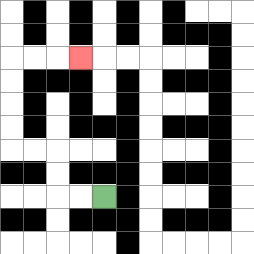{'start': '[4, 8]', 'end': '[3, 2]', 'path_directions': 'L,L,U,U,L,L,U,U,U,U,R,R,R', 'path_coordinates': '[[4, 8], [3, 8], [2, 8], [2, 7], [2, 6], [1, 6], [0, 6], [0, 5], [0, 4], [0, 3], [0, 2], [1, 2], [2, 2], [3, 2]]'}